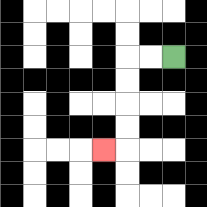{'start': '[7, 2]', 'end': '[4, 6]', 'path_directions': 'L,L,D,D,D,D,L', 'path_coordinates': '[[7, 2], [6, 2], [5, 2], [5, 3], [5, 4], [5, 5], [5, 6], [4, 6]]'}